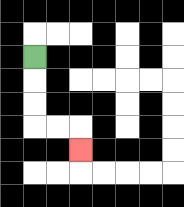{'start': '[1, 2]', 'end': '[3, 6]', 'path_directions': 'D,D,D,R,R,D', 'path_coordinates': '[[1, 2], [1, 3], [1, 4], [1, 5], [2, 5], [3, 5], [3, 6]]'}